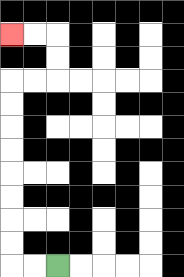{'start': '[2, 11]', 'end': '[0, 1]', 'path_directions': 'L,L,U,U,U,U,U,U,U,U,R,R,U,U,L,L', 'path_coordinates': '[[2, 11], [1, 11], [0, 11], [0, 10], [0, 9], [0, 8], [0, 7], [0, 6], [0, 5], [0, 4], [0, 3], [1, 3], [2, 3], [2, 2], [2, 1], [1, 1], [0, 1]]'}